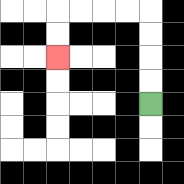{'start': '[6, 4]', 'end': '[2, 2]', 'path_directions': 'U,U,U,U,L,L,L,L,D,D', 'path_coordinates': '[[6, 4], [6, 3], [6, 2], [6, 1], [6, 0], [5, 0], [4, 0], [3, 0], [2, 0], [2, 1], [2, 2]]'}